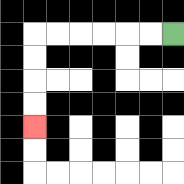{'start': '[7, 1]', 'end': '[1, 5]', 'path_directions': 'L,L,L,L,L,L,D,D,D,D', 'path_coordinates': '[[7, 1], [6, 1], [5, 1], [4, 1], [3, 1], [2, 1], [1, 1], [1, 2], [1, 3], [1, 4], [1, 5]]'}